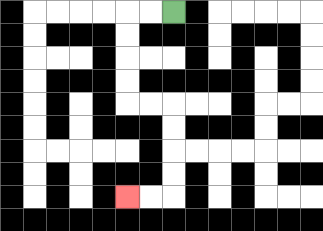{'start': '[7, 0]', 'end': '[5, 8]', 'path_directions': 'L,L,D,D,D,D,R,R,D,D,D,D,L,L', 'path_coordinates': '[[7, 0], [6, 0], [5, 0], [5, 1], [5, 2], [5, 3], [5, 4], [6, 4], [7, 4], [7, 5], [7, 6], [7, 7], [7, 8], [6, 8], [5, 8]]'}